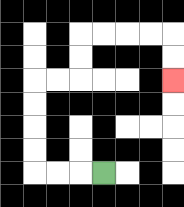{'start': '[4, 7]', 'end': '[7, 3]', 'path_directions': 'L,L,L,U,U,U,U,R,R,U,U,R,R,R,R,D,D', 'path_coordinates': '[[4, 7], [3, 7], [2, 7], [1, 7], [1, 6], [1, 5], [1, 4], [1, 3], [2, 3], [3, 3], [3, 2], [3, 1], [4, 1], [5, 1], [6, 1], [7, 1], [7, 2], [7, 3]]'}